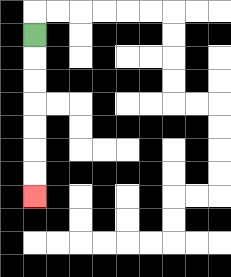{'start': '[1, 1]', 'end': '[1, 8]', 'path_directions': 'D,D,D,D,D,D,D', 'path_coordinates': '[[1, 1], [1, 2], [1, 3], [1, 4], [1, 5], [1, 6], [1, 7], [1, 8]]'}